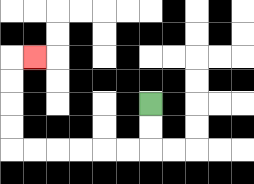{'start': '[6, 4]', 'end': '[1, 2]', 'path_directions': 'D,D,L,L,L,L,L,L,U,U,U,U,R', 'path_coordinates': '[[6, 4], [6, 5], [6, 6], [5, 6], [4, 6], [3, 6], [2, 6], [1, 6], [0, 6], [0, 5], [0, 4], [0, 3], [0, 2], [1, 2]]'}